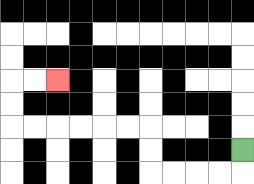{'start': '[10, 6]', 'end': '[2, 3]', 'path_directions': 'D,L,L,L,L,U,U,L,L,L,L,L,L,U,U,R,R', 'path_coordinates': '[[10, 6], [10, 7], [9, 7], [8, 7], [7, 7], [6, 7], [6, 6], [6, 5], [5, 5], [4, 5], [3, 5], [2, 5], [1, 5], [0, 5], [0, 4], [0, 3], [1, 3], [2, 3]]'}